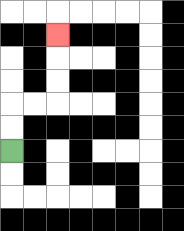{'start': '[0, 6]', 'end': '[2, 1]', 'path_directions': 'U,U,R,R,U,U,U', 'path_coordinates': '[[0, 6], [0, 5], [0, 4], [1, 4], [2, 4], [2, 3], [2, 2], [2, 1]]'}